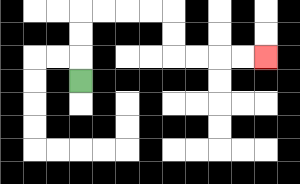{'start': '[3, 3]', 'end': '[11, 2]', 'path_directions': 'U,U,U,R,R,R,R,D,D,R,R,R,R', 'path_coordinates': '[[3, 3], [3, 2], [3, 1], [3, 0], [4, 0], [5, 0], [6, 0], [7, 0], [7, 1], [7, 2], [8, 2], [9, 2], [10, 2], [11, 2]]'}